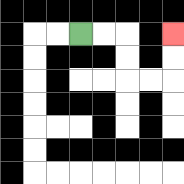{'start': '[3, 1]', 'end': '[7, 1]', 'path_directions': 'R,R,D,D,R,R,U,U', 'path_coordinates': '[[3, 1], [4, 1], [5, 1], [5, 2], [5, 3], [6, 3], [7, 3], [7, 2], [7, 1]]'}